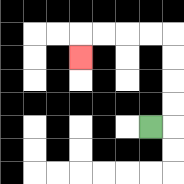{'start': '[6, 5]', 'end': '[3, 2]', 'path_directions': 'R,U,U,U,U,L,L,L,L,D', 'path_coordinates': '[[6, 5], [7, 5], [7, 4], [7, 3], [7, 2], [7, 1], [6, 1], [5, 1], [4, 1], [3, 1], [3, 2]]'}